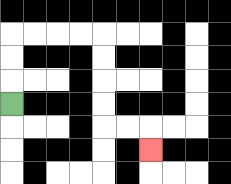{'start': '[0, 4]', 'end': '[6, 6]', 'path_directions': 'U,U,U,R,R,R,R,D,D,D,D,R,R,D', 'path_coordinates': '[[0, 4], [0, 3], [0, 2], [0, 1], [1, 1], [2, 1], [3, 1], [4, 1], [4, 2], [4, 3], [4, 4], [4, 5], [5, 5], [6, 5], [6, 6]]'}